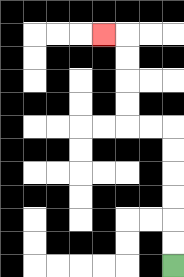{'start': '[7, 11]', 'end': '[4, 1]', 'path_directions': 'U,U,U,U,U,U,L,L,U,U,U,U,L', 'path_coordinates': '[[7, 11], [7, 10], [7, 9], [7, 8], [7, 7], [7, 6], [7, 5], [6, 5], [5, 5], [5, 4], [5, 3], [5, 2], [5, 1], [4, 1]]'}